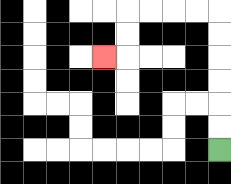{'start': '[9, 6]', 'end': '[4, 2]', 'path_directions': 'U,U,U,U,U,U,L,L,L,L,D,D,L', 'path_coordinates': '[[9, 6], [9, 5], [9, 4], [9, 3], [9, 2], [9, 1], [9, 0], [8, 0], [7, 0], [6, 0], [5, 0], [5, 1], [5, 2], [4, 2]]'}